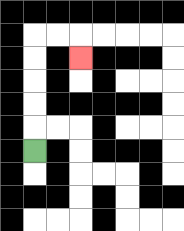{'start': '[1, 6]', 'end': '[3, 2]', 'path_directions': 'U,U,U,U,U,R,R,D', 'path_coordinates': '[[1, 6], [1, 5], [1, 4], [1, 3], [1, 2], [1, 1], [2, 1], [3, 1], [3, 2]]'}